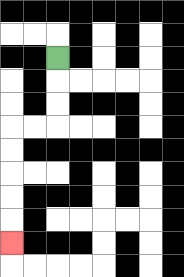{'start': '[2, 2]', 'end': '[0, 10]', 'path_directions': 'D,D,D,L,L,D,D,D,D,D', 'path_coordinates': '[[2, 2], [2, 3], [2, 4], [2, 5], [1, 5], [0, 5], [0, 6], [0, 7], [0, 8], [0, 9], [0, 10]]'}